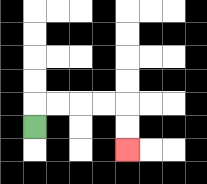{'start': '[1, 5]', 'end': '[5, 6]', 'path_directions': 'U,R,R,R,R,D,D', 'path_coordinates': '[[1, 5], [1, 4], [2, 4], [3, 4], [4, 4], [5, 4], [5, 5], [5, 6]]'}